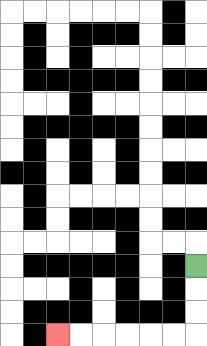{'start': '[8, 11]', 'end': '[2, 14]', 'path_directions': 'D,D,D,L,L,L,L,L,L', 'path_coordinates': '[[8, 11], [8, 12], [8, 13], [8, 14], [7, 14], [6, 14], [5, 14], [4, 14], [3, 14], [2, 14]]'}